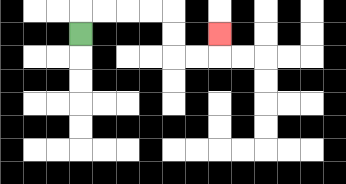{'start': '[3, 1]', 'end': '[9, 1]', 'path_directions': 'U,R,R,R,R,D,D,R,R,U', 'path_coordinates': '[[3, 1], [3, 0], [4, 0], [5, 0], [6, 0], [7, 0], [7, 1], [7, 2], [8, 2], [9, 2], [9, 1]]'}